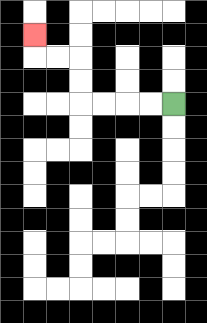{'start': '[7, 4]', 'end': '[1, 1]', 'path_directions': 'L,L,L,L,U,U,L,L,U', 'path_coordinates': '[[7, 4], [6, 4], [5, 4], [4, 4], [3, 4], [3, 3], [3, 2], [2, 2], [1, 2], [1, 1]]'}